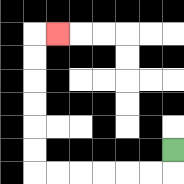{'start': '[7, 6]', 'end': '[2, 1]', 'path_directions': 'D,L,L,L,L,L,L,U,U,U,U,U,U,R', 'path_coordinates': '[[7, 6], [7, 7], [6, 7], [5, 7], [4, 7], [3, 7], [2, 7], [1, 7], [1, 6], [1, 5], [1, 4], [1, 3], [1, 2], [1, 1], [2, 1]]'}